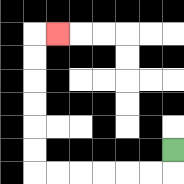{'start': '[7, 6]', 'end': '[2, 1]', 'path_directions': 'D,L,L,L,L,L,L,U,U,U,U,U,U,R', 'path_coordinates': '[[7, 6], [7, 7], [6, 7], [5, 7], [4, 7], [3, 7], [2, 7], [1, 7], [1, 6], [1, 5], [1, 4], [1, 3], [1, 2], [1, 1], [2, 1]]'}